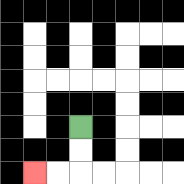{'start': '[3, 5]', 'end': '[1, 7]', 'path_directions': 'D,D,L,L', 'path_coordinates': '[[3, 5], [3, 6], [3, 7], [2, 7], [1, 7]]'}